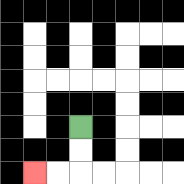{'start': '[3, 5]', 'end': '[1, 7]', 'path_directions': 'D,D,L,L', 'path_coordinates': '[[3, 5], [3, 6], [3, 7], [2, 7], [1, 7]]'}